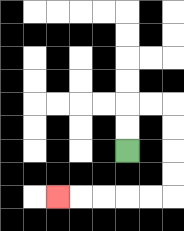{'start': '[5, 6]', 'end': '[2, 8]', 'path_directions': 'U,U,R,R,D,D,D,D,L,L,L,L,L', 'path_coordinates': '[[5, 6], [5, 5], [5, 4], [6, 4], [7, 4], [7, 5], [7, 6], [7, 7], [7, 8], [6, 8], [5, 8], [4, 8], [3, 8], [2, 8]]'}